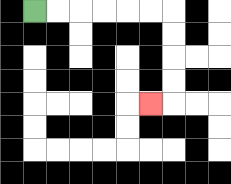{'start': '[1, 0]', 'end': '[6, 4]', 'path_directions': 'R,R,R,R,R,R,D,D,D,D,L', 'path_coordinates': '[[1, 0], [2, 0], [3, 0], [4, 0], [5, 0], [6, 0], [7, 0], [7, 1], [7, 2], [7, 3], [7, 4], [6, 4]]'}